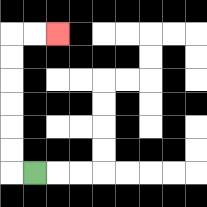{'start': '[1, 7]', 'end': '[2, 1]', 'path_directions': 'L,U,U,U,U,U,U,R,R', 'path_coordinates': '[[1, 7], [0, 7], [0, 6], [0, 5], [0, 4], [0, 3], [0, 2], [0, 1], [1, 1], [2, 1]]'}